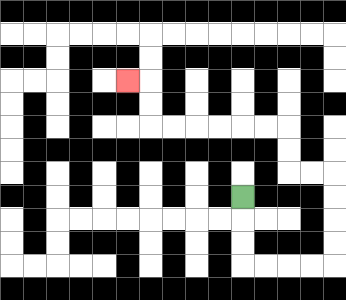{'start': '[10, 8]', 'end': '[5, 3]', 'path_directions': 'D,D,D,R,R,R,R,U,U,U,U,L,L,U,U,L,L,L,L,L,L,U,U,L', 'path_coordinates': '[[10, 8], [10, 9], [10, 10], [10, 11], [11, 11], [12, 11], [13, 11], [14, 11], [14, 10], [14, 9], [14, 8], [14, 7], [13, 7], [12, 7], [12, 6], [12, 5], [11, 5], [10, 5], [9, 5], [8, 5], [7, 5], [6, 5], [6, 4], [6, 3], [5, 3]]'}